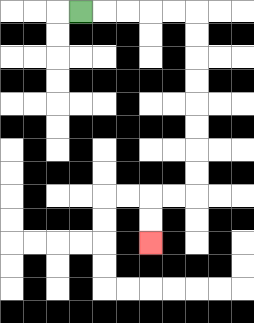{'start': '[3, 0]', 'end': '[6, 10]', 'path_directions': 'R,R,R,R,R,D,D,D,D,D,D,D,D,L,L,D,D', 'path_coordinates': '[[3, 0], [4, 0], [5, 0], [6, 0], [7, 0], [8, 0], [8, 1], [8, 2], [8, 3], [8, 4], [8, 5], [8, 6], [8, 7], [8, 8], [7, 8], [6, 8], [6, 9], [6, 10]]'}